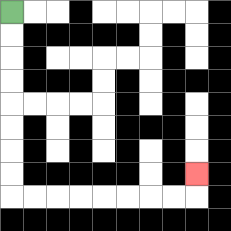{'start': '[0, 0]', 'end': '[8, 7]', 'path_directions': 'D,D,D,D,D,D,D,D,R,R,R,R,R,R,R,R,U', 'path_coordinates': '[[0, 0], [0, 1], [0, 2], [0, 3], [0, 4], [0, 5], [0, 6], [0, 7], [0, 8], [1, 8], [2, 8], [3, 8], [4, 8], [5, 8], [6, 8], [7, 8], [8, 8], [8, 7]]'}